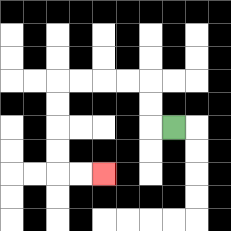{'start': '[7, 5]', 'end': '[4, 7]', 'path_directions': 'L,U,U,L,L,L,L,D,D,D,D,R,R', 'path_coordinates': '[[7, 5], [6, 5], [6, 4], [6, 3], [5, 3], [4, 3], [3, 3], [2, 3], [2, 4], [2, 5], [2, 6], [2, 7], [3, 7], [4, 7]]'}